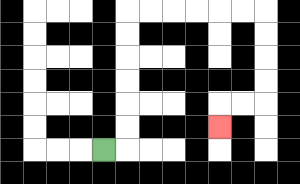{'start': '[4, 6]', 'end': '[9, 5]', 'path_directions': 'R,U,U,U,U,U,U,R,R,R,R,R,R,D,D,D,D,L,L,D', 'path_coordinates': '[[4, 6], [5, 6], [5, 5], [5, 4], [5, 3], [5, 2], [5, 1], [5, 0], [6, 0], [7, 0], [8, 0], [9, 0], [10, 0], [11, 0], [11, 1], [11, 2], [11, 3], [11, 4], [10, 4], [9, 4], [9, 5]]'}